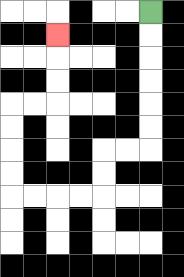{'start': '[6, 0]', 'end': '[2, 1]', 'path_directions': 'D,D,D,D,D,D,L,L,D,D,L,L,L,L,U,U,U,U,R,R,U,U,U', 'path_coordinates': '[[6, 0], [6, 1], [6, 2], [6, 3], [6, 4], [6, 5], [6, 6], [5, 6], [4, 6], [4, 7], [4, 8], [3, 8], [2, 8], [1, 8], [0, 8], [0, 7], [0, 6], [0, 5], [0, 4], [1, 4], [2, 4], [2, 3], [2, 2], [2, 1]]'}